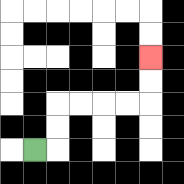{'start': '[1, 6]', 'end': '[6, 2]', 'path_directions': 'R,U,U,R,R,R,R,U,U', 'path_coordinates': '[[1, 6], [2, 6], [2, 5], [2, 4], [3, 4], [4, 4], [5, 4], [6, 4], [6, 3], [6, 2]]'}